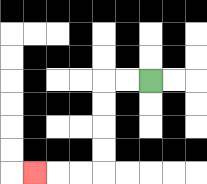{'start': '[6, 3]', 'end': '[1, 7]', 'path_directions': 'L,L,D,D,D,D,L,L,L', 'path_coordinates': '[[6, 3], [5, 3], [4, 3], [4, 4], [4, 5], [4, 6], [4, 7], [3, 7], [2, 7], [1, 7]]'}